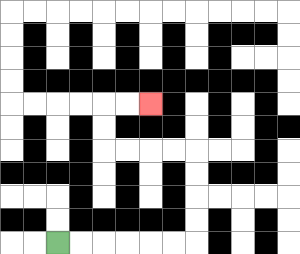{'start': '[2, 10]', 'end': '[6, 4]', 'path_directions': 'R,R,R,R,R,R,U,U,U,U,L,L,L,L,U,U,R,R', 'path_coordinates': '[[2, 10], [3, 10], [4, 10], [5, 10], [6, 10], [7, 10], [8, 10], [8, 9], [8, 8], [8, 7], [8, 6], [7, 6], [6, 6], [5, 6], [4, 6], [4, 5], [4, 4], [5, 4], [6, 4]]'}